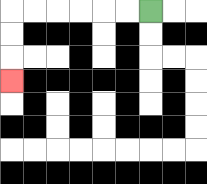{'start': '[6, 0]', 'end': '[0, 3]', 'path_directions': 'L,L,L,L,L,L,D,D,D', 'path_coordinates': '[[6, 0], [5, 0], [4, 0], [3, 0], [2, 0], [1, 0], [0, 0], [0, 1], [0, 2], [0, 3]]'}